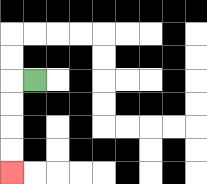{'start': '[1, 3]', 'end': '[0, 7]', 'path_directions': 'L,D,D,D,D', 'path_coordinates': '[[1, 3], [0, 3], [0, 4], [0, 5], [0, 6], [0, 7]]'}